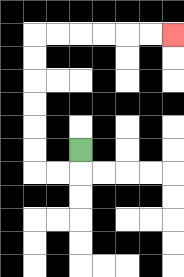{'start': '[3, 6]', 'end': '[7, 1]', 'path_directions': 'D,L,L,U,U,U,U,U,U,R,R,R,R,R,R', 'path_coordinates': '[[3, 6], [3, 7], [2, 7], [1, 7], [1, 6], [1, 5], [1, 4], [1, 3], [1, 2], [1, 1], [2, 1], [3, 1], [4, 1], [5, 1], [6, 1], [7, 1]]'}